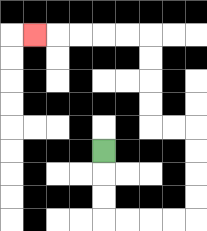{'start': '[4, 6]', 'end': '[1, 1]', 'path_directions': 'D,D,D,R,R,R,R,U,U,U,U,L,L,U,U,U,U,L,L,L,L,L', 'path_coordinates': '[[4, 6], [4, 7], [4, 8], [4, 9], [5, 9], [6, 9], [7, 9], [8, 9], [8, 8], [8, 7], [8, 6], [8, 5], [7, 5], [6, 5], [6, 4], [6, 3], [6, 2], [6, 1], [5, 1], [4, 1], [3, 1], [2, 1], [1, 1]]'}